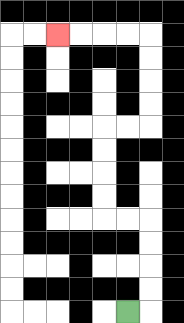{'start': '[5, 13]', 'end': '[2, 1]', 'path_directions': 'R,U,U,U,U,L,L,U,U,U,U,R,R,U,U,U,U,L,L,L,L', 'path_coordinates': '[[5, 13], [6, 13], [6, 12], [6, 11], [6, 10], [6, 9], [5, 9], [4, 9], [4, 8], [4, 7], [4, 6], [4, 5], [5, 5], [6, 5], [6, 4], [6, 3], [6, 2], [6, 1], [5, 1], [4, 1], [3, 1], [2, 1]]'}